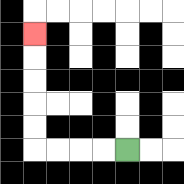{'start': '[5, 6]', 'end': '[1, 1]', 'path_directions': 'L,L,L,L,U,U,U,U,U', 'path_coordinates': '[[5, 6], [4, 6], [3, 6], [2, 6], [1, 6], [1, 5], [1, 4], [1, 3], [1, 2], [1, 1]]'}